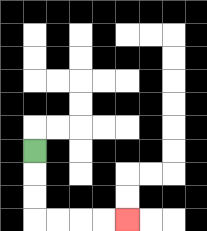{'start': '[1, 6]', 'end': '[5, 9]', 'path_directions': 'D,D,D,R,R,R,R', 'path_coordinates': '[[1, 6], [1, 7], [1, 8], [1, 9], [2, 9], [3, 9], [4, 9], [5, 9]]'}